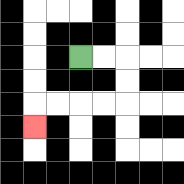{'start': '[3, 2]', 'end': '[1, 5]', 'path_directions': 'R,R,D,D,L,L,L,L,D', 'path_coordinates': '[[3, 2], [4, 2], [5, 2], [5, 3], [5, 4], [4, 4], [3, 4], [2, 4], [1, 4], [1, 5]]'}